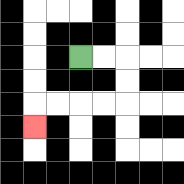{'start': '[3, 2]', 'end': '[1, 5]', 'path_directions': 'R,R,D,D,L,L,L,L,D', 'path_coordinates': '[[3, 2], [4, 2], [5, 2], [5, 3], [5, 4], [4, 4], [3, 4], [2, 4], [1, 4], [1, 5]]'}